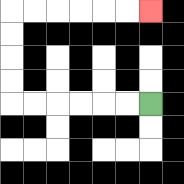{'start': '[6, 4]', 'end': '[6, 0]', 'path_directions': 'L,L,L,L,L,L,U,U,U,U,R,R,R,R,R,R', 'path_coordinates': '[[6, 4], [5, 4], [4, 4], [3, 4], [2, 4], [1, 4], [0, 4], [0, 3], [0, 2], [0, 1], [0, 0], [1, 0], [2, 0], [3, 0], [4, 0], [5, 0], [6, 0]]'}